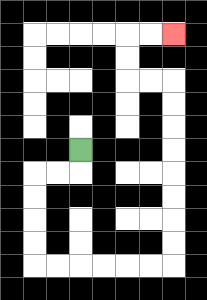{'start': '[3, 6]', 'end': '[7, 1]', 'path_directions': 'D,L,L,D,D,D,D,R,R,R,R,R,R,U,U,U,U,U,U,U,U,L,L,U,U,R,R', 'path_coordinates': '[[3, 6], [3, 7], [2, 7], [1, 7], [1, 8], [1, 9], [1, 10], [1, 11], [2, 11], [3, 11], [4, 11], [5, 11], [6, 11], [7, 11], [7, 10], [7, 9], [7, 8], [7, 7], [7, 6], [7, 5], [7, 4], [7, 3], [6, 3], [5, 3], [5, 2], [5, 1], [6, 1], [7, 1]]'}